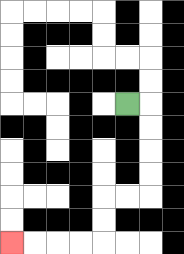{'start': '[5, 4]', 'end': '[0, 10]', 'path_directions': 'R,D,D,D,D,L,L,D,D,L,L,L,L', 'path_coordinates': '[[5, 4], [6, 4], [6, 5], [6, 6], [6, 7], [6, 8], [5, 8], [4, 8], [4, 9], [4, 10], [3, 10], [2, 10], [1, 10], [0, 10]]'}